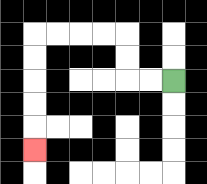{'start': '[7, 3]', 'end': '[1, 6]', 'path_directions': 'L,L,U,U,L,L,L,L,D,D,D,D,D', 'path_coordinates': '[[7, 3], [6, 3], [5, 3], [5, 2], [5, 1], [4, 1], [3, 1], [2, 1], [1, 1], [1, 2], [1, 3], [1, 4], [1, 5], [1, 6]]'}